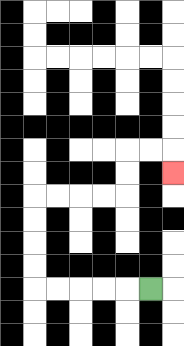{'start': '[6, 12]', 'end': '[7, 7]', 'path_directions': 'L,L,L,L,L,U,U,U,U,R,R,R,R,U,U,R,R,D', 'path_coordinates': '[[6, 12], [5, 12], [4, 12], [3, 12], [2, 12], [1, 12], [1, 11], [1, 10], [1, 9], [1, 8], [2, 8], [3, 8], [4, 8], [5, 8], [5, 7], [5, 6], [6, 6], [7, 6], [7, 7]]'}